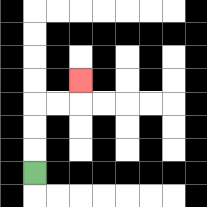{'start': '[1, 7]', 'end': '[3, 3]', 'path_directions': 'U,U,U,R,R,U', 'path_coordinates': '[[1, 7], [1, 6], [1, 5], [1, 4], [2, 4], [3, 4], [3, 3]]'}